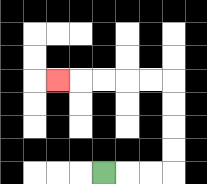{'start': '[4, 7]', 'end': '[2, 3]', 'path_directions': 'R,R,R,U,U,U,U,L,L,L,L,L', 'path_coordinates': '[[4, 7], [5, 7], [6, 7], [7, 7], [7, 6], [7, 5], [7, 4], [7, 3], [6, 3], [5, 3], [4, 3], [3, 3], [2, 3]]'}